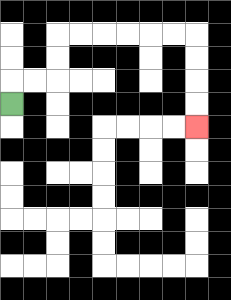{'start': '[0, 4]', 'end': '[8, 5]', 'path_directions': 'U,R,R,U,U,R,R,R,R,R,R,D,D,D,D', 'path_coordinates': '[[0, 4], [0, 3], [1, 3], [2, 3], [2, 2], [2, 1], [3, 1], [4, 1], [5, 1], [6, 1], [7, 1], [8, 1], [8, 2], [8, 3], [8, 4], [8, 5]]'}